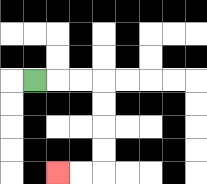{'start': '[1, 3]', 'end': '[2, 7]', 'path_directions': 'R,R,R,D,D,D,D,L,L', 'path_coordinates': '[[1, 3], [2, 3], [3, 3], [4, 3], [4, 4], [4, 5], [4, 6], [4, 7], [3, 7], [2, 7]]'}